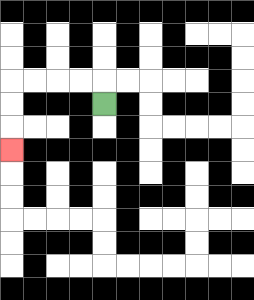{'start': '[4, 4]', 'end': '[0, 6]', 'path_directions': 'U,L,L,L,L,D,D,D', 'path_coordinates': '[[4, 4], [4, 3], [3, 3], [2, 3], [1, 3], [0, 3], [0, 4], [0, 5], [0, 6]]'}